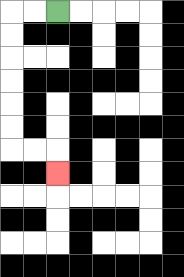{'start': '[2, 0]', 'end': '[2, 7]', 'path_directions': 'L,L,D,D,D,D,D,D,R,R,D', 'path_coordinates': '[[2, 0], [1, 0], [0, 0], [0, 1], [0, 2], [0, 3], [0, 4], [0, 5], [0, 6], [1, 6], [2, 6], [2, 7]]'}